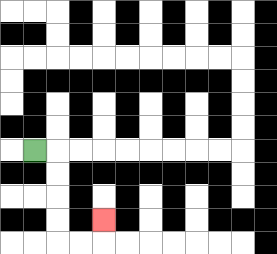{'start': '[1, 6]', 'end': '[4, 9]', 'path_directions': 'R,D,D,D,D,R,R,U', 'path_coordinates': '[[1, 6], [2, 6], [2, 7], [2, 8], [2, 9], [2, 10], [3, 10], [4, 10], [4, 9]]'}